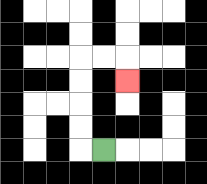{'start': '[4, 6]', 'end': '[5, 3]', 'path_directions': 'L,U,U,U,U,R,R,D', 'path_coordinates': '[[4, 6], [3, 6], [3, 5], [3, 4], [3, 3], [3, 2], [4, 2], [5, 2], [5, 3]]'}